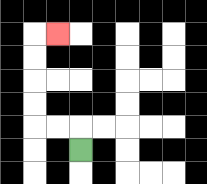{'start': '[3, 6]', 'end': '[2, 1]', 'path_directions': 'U,L,L,U,U,U,U,R', 'path_coordinates': '[[3, 6], [3, 5], [2, 5], [1, 5], [1, 4], [1, 3], [1, 2], [1, 1], [2, 1]]'}